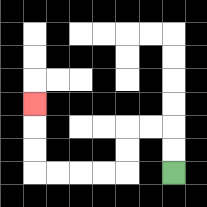{'start': '[7, 7]', 'end': '[1, 4]', 'path_directions': 'U,U,L,L,D,D,L,L,L,L,U,U,U', 'path_coordinates': '[[7, 7], [7, 6], [7, 5], [6, 5], [5, 5], [5, 6], [5, 7], [4, 7], [3, 7], [2, 7], [1, 7], [1, 6], [1, 5], [1, 4]]'}